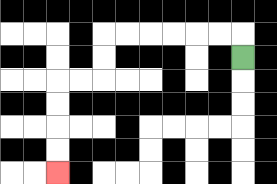{'start': '[10, 2]', 'end': '[2, 7]', 'path_directions': 'U,L,L,L,L,L,L,D,D,L,L,D,D,D,D', 'path_coordinates': '[[10, 2], [10, 1], [9, 1], [8, 1], [7, 1], [6, 1], [5, 1], [4, 1], [4, 2], [4, 3], [3, 3], [2, 3], [2, 4], [2, 5], [2, 6], [2, 7]]'}